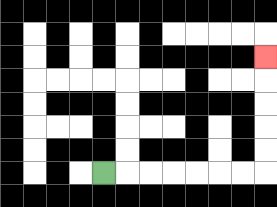{'start': '[4, 7]', 'end': '[11, 2]', 'path_directions': 'R,R,R,R,R,R,R,U,U,U,U,U', 'path_coordinates': '[[4, 7], [5, 7], [6, 7], [7, 7], [8, 7], [9, 7], [10, 7], [11, 7], [11, 6], [11, 5], [11, 4], [11, 3], [11, 2]]'}